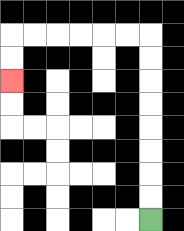{'start': '[6, 9]', 'end': '[0, 3]', 'path_directions': 'U,U,U,U,U,U,U,U,L,L,L,L,L,L,D,D', 'path_coordinates': '[[6, 9], [6, 8], [6, 7], [6, 6], [6, 5], [6, 4], [6, 3], [6, 2], [6, 1], [5, 1], [4, 1], [3, 1], [2, 1], [1, 1], [0, 1], [0, 2], [0, 3]]'}